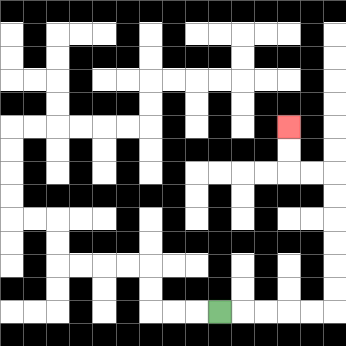{'start': '[9, 13]', 'end': '[12, 5]', 'path_directions': 'R,R,R,R,R,U,U,U,U,U,U,L,L,U,U', 'path_coordinates': '[[9, 13], [10, 13], [11, 13], [12, 13], [13, 13], [14, 13], [14, 12], [14, 11], [14, 10], [14, 9], [14, 8], [14, 7], [13, 7], [12, 7], [12, 6], [12, 5]]'}